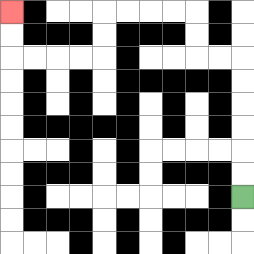{'start': '[10, 8]', 'end': '[0, 0]', 'path_directions': 'U,U,U,U,U,U,L,L,U,U,L,L,L,L,D,D,L,L,L,L,U,U', 'path_coordinates': '[[10, 8], [10, 7], [10, 6], [10, 5], [10, 4], [10, 3], [10, 2], [9, 2], [8, 2], [8, 1], [8, 0], [7, 0], [6, 0], [5, 0], [4, 0], [4, 1], [4, 2], [3, 2], [2, 2], [1, 2], [0, 2], [0, 1], [0, 0]]'}